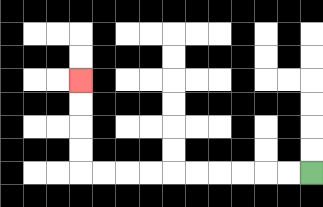{'start': '[13, 7]', 'end': '[3, 3]', 'path_directions': 'L,L,L,L,L,L,L,L,L,L,U,U,U,U', 'path_coordinates': '[[13, 7], [12, 7], [11, 7], [10, 7], [9, 7], [8, 7], [7, 7], [6, 7], [5, 7], [4, 7], [3, 7], [3, 6], [3, 5], [3, 4], [3, 3]]'}